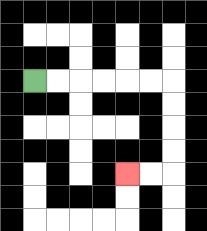{'start': '[1, 3]', 'end': '[5, 7]', 'path_directions': 'R,R,R,R,R,R,D,D,D,D,L,L', 'path_coordinates': '[[1, 3], [2, 3], [3, 3], [4, 3], [5, 3], [6, 3], [7, 3], [7, 4], [7, 5], [7, 6], [7, 7], [6, 7], [5, 7]]'}